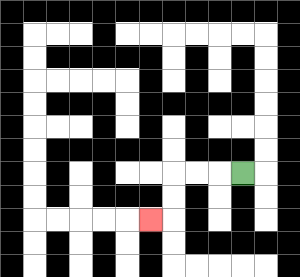{'start': '[10, 7]', 'end': '[6, 9]', 'path_directions': 'L,L,L,D,D,L', 'path_coordinates': '[[10, 7], [9, 7], [8, 7], [7, 7], [7, 8], [7, 9], [6, 9]]'}